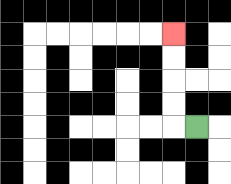{'start': '[8, 5]', 'end': '[7, 1]', 'path_directions': 'L,U,U,U,U', 'path_coordinates': '[[8, 5], [7, 5], [7, 4], [7, 3], [7, 2], [7, 1]]'}